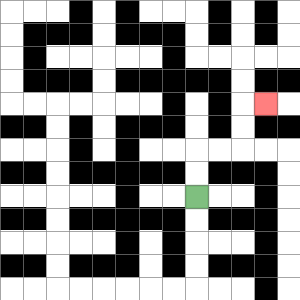{'start': '[8, 8]', 'end': '[11, 4]', 'path_directions': 'U,U,R,R,U,U,R', 'path_coordinates': '[[8, 8], [8, 7], [8, 6], [9, 6], [10, 6], [10, 5], [10, 4], [11, 4]]'}